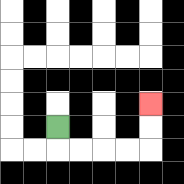{'start': '[2, 5]', 'end': '[6, 4]', 'path_directions': 'D,R,R,R,R,U,U', 'path_coordinates': '[[2, 5], [2, 6], [3, 6], [4, 6], [5, 6], [6, 6], [6, 5], [6, 4]]'}